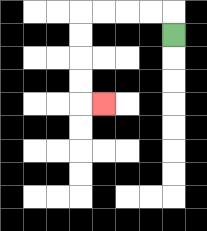{'start': '[7, 1]', 'end': '[4, 4]', 'path_directions': 'U,L,L,L,L,D,D,D,D,R', 'path_coordinates': '[[7, 1], [7, 0], [6, 0], [5, 0], [4, 0], [3, 0], [3, 1], [3, 2], [3, 3], [3, 4], [4, 4]]'}